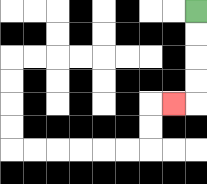{'start': '[8, 0]', 'end': '[7, 4]', 'path_directions': 'D,D,D,D,L', 'path_coordinates': '[[8, 0], [8, 1], [8, 2], [8, 3], [8, 4], [7, 4]]'}